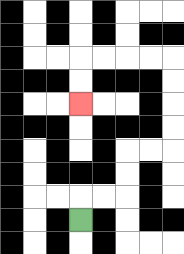{'start': '[3, 9]', 'end': '[3, 4]', 'path_directions': 'U,R,R,U,U,R,R,U,U,U,U,L,L,L,L,D,D', 'path_coordinates': '[[3, 9], [3, 8], [4, 8], [5, 8], [5, 7], [5, 6], [6, 6], [7, 6], [7, 5], [7, 4], [7, 3], [7, 2], [6, 2], [5, 2], [4, 2], [3, 2], [3, 3], [3, 4]]'}